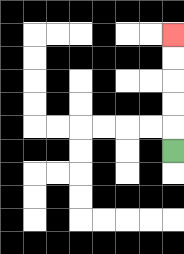{'start': '[7, 6]', 'end': '[7, 1]', 'path_directions': 'U,U,U,U,U', 'path_coordinates': '[[7, 6], [7, 5], [7, 4], [7, 3], [7, 2], [7, 1]]'}